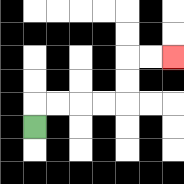{'start': '[1, 5]', 'end': '[7, 2]', 'path_directions': 'U,R,R,R,R,U,U,R,R', 'path_coordinates': '[[1, 5], [1, 4], [2, 4], [3, 4], [4, 4], [5, 4], [5, 3], [5, 2], [6, 2], [7, 2]]'}